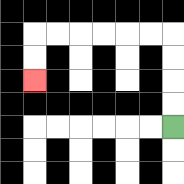{'start': '[7, 5]', 'end': '[1, 3]', 'path_directions': 'U,U,U,U,L,L,L,L,L,L,D,D', 'path_coordinates': '[[7, 5], [7, 4], [7, 3], [7, 2], [7, 1], [6, 1], [5, 1], [4, 1], [3, 1], [2, 1], [1, 1], [1, 2], [1, 3]]'}